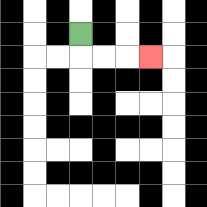{'start': '[3, 1]', 'end': '[6, 2]', 'path_directions': 'D,R,R,R', 'path_coordinates': '[[3, 1], [3, 2], [4, 2], [5, 2], [6, 2]]'}